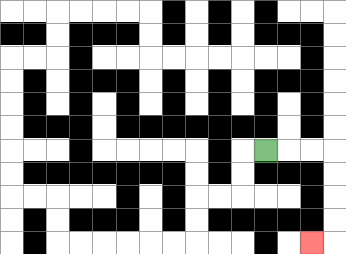{'start': '[11, 6]', 'end': '[13, 10]', 'path_directions': 'R,R,R,D,D,D,D,L', 'path_coordinates': '[[11, 6], [12, 6], [13, 6], [14, 6], [14, 7], [14, 8], [14, 9], [14, 10], [13, 10]]'}